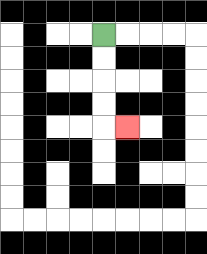{'start': '[4, 1]', 'end': '[5, 5]', 'path_directions': 'D,D,D,D,R', 'path_coordinates': '[[4, 1], [4, 2], [4, 3], [4, 4], [4, 5], [5, 5]]'}